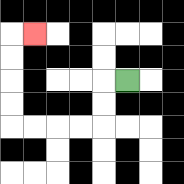{'start': '[5, 3]', 'end': '[1, 1]', 'path_directions': 'L,D,D,L,L,L,L,U,U,U,U,R', 'path_coordinates': '[[5, 3], [4, 3], [4, 4], [4, 5], [3, 5], [2, 5], [1, 5], [0, 5], [0, 4], [0, 3], [0, 2], [0, 1], [1, 1]]'}